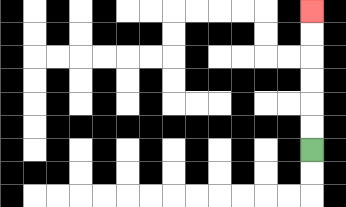{'start': '[13, 6]', 'end': '[13, 0]', 'path_directions': 'U,U,U,U,U,U', 'path_coordinates': '[[13, 6], [13, 5], [13, 4], [13, 3], [13, 2], [13, 1], [13, 0]]'}